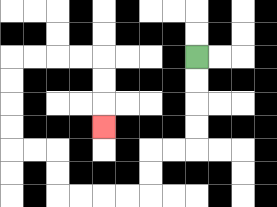{'start': '[8, 2]', 'end': '[4, 5]', 'path_directions': 'D,D,D,D,L,L,D,D,L,L,L,L,U,U,L,L,U,U,U,U,R,R,R,R,D,D,D', 'path_coordinates': '[[8, 2], [8, 3], [8, 4], [8, 5], [8, 6], [7, 6], [6, 6], [6, 7], [6, 8], [5, 8], [4, 8], [3, 8], [2, 8], [2, 7], [2, 6], [1, 6], [0, 6], [0, 5], [0, 4], [0, 3], [0, 2], [1, 2], [2, 2], [3, 2], [4, 2], [4, 3], [4, 4], [4, 5]]'}